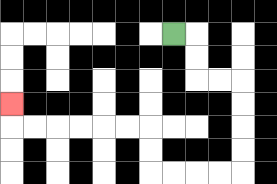{'start': '[7, 1]', 'end': '[0, 4]', 'path_directions': 'R,D,D,R,R,D,D,D,D,L,L,L,L,U,U,L,L,L,L,L,L,U', 'path_coordinates': '[[7, 1], [8, 1], [8, 2], [8, 3], [9, 3], [10, 3], [10, 4], [10, 5], [10, 6], [10, 7], [9, 7], [8, 7], [7, 7], [6, 7], [6, 6], [6, 5], [5, 5], [4, 5], [3, 5], [2, 5], [1, 5], [0, 5], [0, 4]]'}